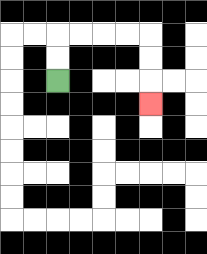{'start': '[2, 3]', 'end': '[6, 4]', 'path_directions': 'U,U,R,R,R,R,D,D,D', 'path_coordinates': '[[2, 3], [2, 2], [2, 1], [3, 1], [4, 1], [5, 1], [6, 1], [6, 2], [6, 3], [6, 4]]'}